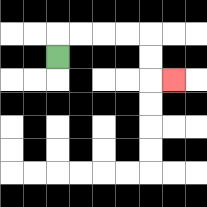{'start': '[2, 2]', 'end': '[7, 3]', 'path_directions': 'U,R,R,R,R,D,D,R', 'path_coordinates': '[[2, 2], [2, 1], [3, 1], [4, 1], [5, 1], [6, 1], [6, 2], [6, 3], [7, 3]]'}